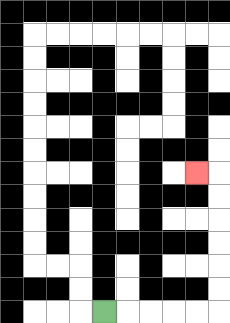{'start': '[4, 13]', 'end': '[8, 7]', 'path_directions': 'R,R,R,R,R,U,U,U,U,U,U,L', 'path_coordinates': '[[4, 13], [5, 13], [6, 13], [7, 13], [8, 13], [9, 13], [9, 12], [9, 11], [9, 10], [9, 9], [9, 8], [9, 7], [8, 7]]'}